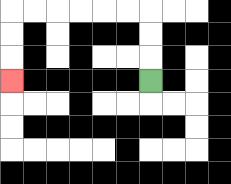{'start': '[6, 3]', 'end': '[0, 3]', 'path_directions': 'U,U,U,L,L,L,L,L,L,D,D,D', 'path_coordinates': '[[6, 3], [6, 2], [6, 1], [6, 0], [5, 0], [4, 0], [3, 0], [2, 0], [1, 0], [0, 0], [0, 1], [0, 2], [0, 3]]'}